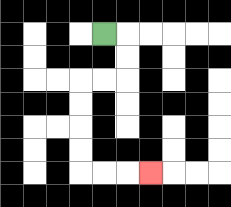{'start': '[4, 1]', 'end': '[6, 7]', 'path_directions': 'R,D,D,L,L,D,D,D,D,R,R,R', 'path_coordinates': '[[4, 1], [5, 1], [5, 2], [5, 3], [4, 3], [3, 3], [3, 4], [3, 5], [3, 6], [3, 7], [4, 7], [5, 7], [6, 7]]'}